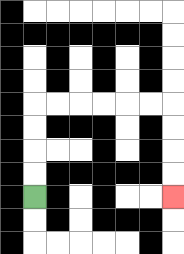{'start': '[1, 8]', 'end': '[7, 8]', 'path_directions': 'U,U,U,U,R,R,R,R,R,R,D,D,D,D', 'path_coordinates': '[[1, 8], [1, 7], [1, 6], [1, 5], [1, 4], [2, 4], [3, 4], [4, 4], [5, 4], [6, 4], [7, 4], [7, 5], [7, 6], [7, 7], [7, 8]]'}